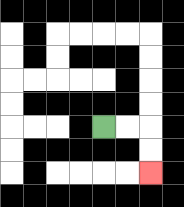{'start': '[4, 5]', 'end': '[6, 7]', 'path_directions': 'R,R,D,D', 'path_coordinates': '[[4, 5], [5, 5], [6, 5], [6, 6], [6, 7]]'}